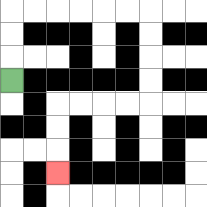{'start': '[0, 3]', 'end': '[2, 7]', 'path_directions': 'U,U,U,R,R,R,R,R,R,D,D,D,D,L,L,L,L,D,D,D', 'path_coordinates': '[[0, 3], [0, 2], [0, 1], [0, 0], [1, 0], [2, 0], [3, 0], [4, 0], [5, 0], [6, 0], [6, 1], [6, 2], [6, 3], [6, 4], [5, 4], [4, 4], [3, 4], [2, 4], [2, 5], [2, 6], [2, 7]]'}